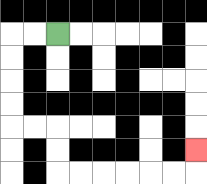{'start': '[2, 1]', 'end': '[8, 6]', 'path_directions': 'L,L,D,D,D,D,R,R,D,D,R,R,R,R,R,R,U', 'path_coordinates': '[[2, 1], [1, 1], [0, 1], [0, 2], [0, 3], [0, 4], [0, 5], [1, 5], [2, 5], [2, 6], [2, 7], [3, 7], [4, 7], [5, 7], [6, 7], [7, 7], [8, 7], [8, 6]]'}